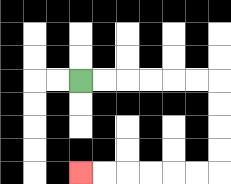{'start': '[3, 3]', 'end': '[3, 7]', 'path_directions': 'R,R,R,R,R,R,D,D,D,D,L,L,L,L,L,L', 'path_coordinates': '[[3, 3], [4, 3], [5, 3], [6, 3], [7, 3], [8, 3], [9, 3], [9, 4], [9, 5], [9, 6], [9, 7], [8, 7], [7, 7], [6, 7], [5, 7], [4, 7], [3, 7]]'}